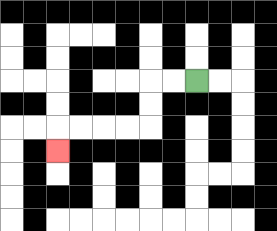{'start': '[8, 3]', 'end': '[2, 6]', 'path_directions': 'L,L,D,D,L,L,L,L,D', 'path_coordinates': '[[8, 3], [7, 3], [6, 3], [6, 4], [6, 5], [5, 5], [4, 5], [3, 5], [2, 5], [2, 6]]'}